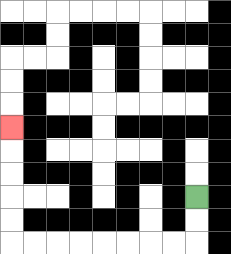{'start': '[8, 8]', 'end': '[0, 5]', 'path_directions': 'D,D,L,L,L,L,L,L,L,L,U,U,U,U,U', 'path_coordinates': '[[8, 8], [8, 9], [8, 10], [7, 10], [6, 10], [5, 10], [4, 10], [3, 10], [2, 10], [1, 10], [0, 10], [0, 9], [0, 8], [0, 7], [0, 6], [0, 5]]'}